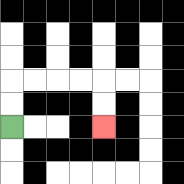{'start': '[0, 5]', 'end': '[4, 5]', 'path_directions': 'U,U,R,R,R,R,D,D', 'path_coordinates': '[[0, 5], [0, 4], [0, 3], [1, 3], [2, 3], [3, 3], [4, 3], [4, 4], [4, 5]]'}